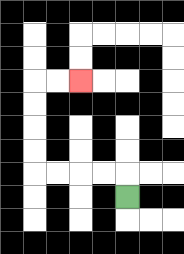{'start': '[5, 8]', 'end': '[3, 3]', 'path_directions': 'U,L,L,L,L,U,U,U,U,R,R', 'path_coordinates': '[[5, 8], [5, 7], [4, 7], [3, 7], [2, 7], [1, 7], [1, 6], [1, 5], [1, 4], [1, 3], [2, 3], [3, 3]]'}